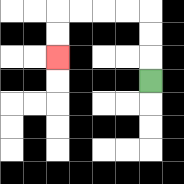{'start': '[6, 3]', 'end': '[2, 2]', 'path_directions': 'U,U,U,L,L,L,L,D,D', 'path_coordinates': '[[6, 3], [6, 2], [6, 1], [6, 0], [5, 0], [4, 0], [3, 0], [2, 0], [2, 1], [2, 2]]'}